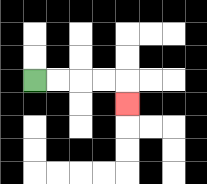{'start': '[1, 3]', 'end': '[5, 4]', 'path_directions': 'R,R,R,R,D', 'path_coordinates': '[[1, 3], [2, 3], [3, 3], [4, 3], [5, 3], [5, 4]]'}